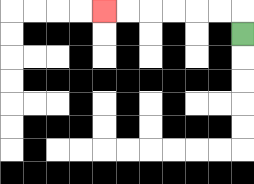{'start': '[10, 1]', 'end': '[4, 0]', 'path_directions': 'U,L,L,L,L,L,L', 'path_coordinates': '[[10, 1], [10, 0], [9, 0], [8, 0], [7, 0], [6, 0], [5, 0], [4, 0]]'}